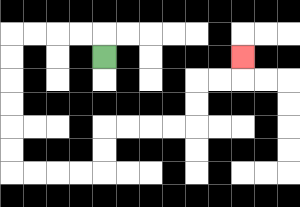{'start': '[4, 2]', 'end': '[10, 2]', 'path_directions': 'U,L,L,L,L,D,D,D,D,D,D,R,R,R,R,U,U,R,R,R,R,U,U,R,R,U', 'path_coordinates': '[[4, 2], [4, 1], [3, 1], [2, 1], [1, 1], [0, 1], [0, 2], [0, 3], [0, 4], [0, 5], [0, 6], [0, 7], [1, 7], [2, 7], [3, 7], [4, 7], [4, 6], [4, 5], [5, 5], [6, 5], [7, 5], [8, 5], [8, 4], [8, 3], [9, 3], [10, 3], [10, 2]]'}